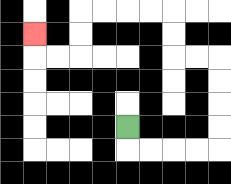{'start': '[5, 5]', 'end': '[1, 1]', 'path_directions': 'D,R,R,R,R,U,U,U,U,L,L,U,U,L,L,L,L,D,D,L,L,U', 'path_coordinates': '[[5, 5], [5, 6], [6, 6], [7, 6], [8, 6], [9, 6], [9, 5], [9, 4], [9, 3], [9, 2], [8, 2], [7, 2], [7, 1], [7, 0], [6, 0], [5, 0], [4, 0], [3, 0], [3, 1], [3, 2], [2, 2], [1, 2], [1, 1]]'}